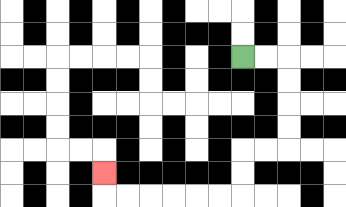{'start': '[10, 2]', 'end': '[4, 7]', 'path_directions': 'R,R,D,D,D,D,L,L,D,D,L,L,L,L,L,L,U', 'path_coordinates': '[[10, 2], [11, 2], [12, 2], [12, 3], [12, 4], [12, 5], [12, 6], [11, 6], [10, 6], [10, 7], [10, 8], [9, 8], [8, 8], [7, 8], [6, 8], [5, 8], [4, 8], [4, 7]]'}